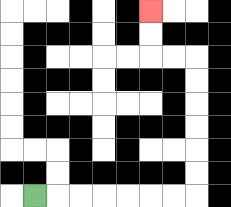{'start': '[1, 8]', 'end': '[6, 0]', 'path_directions': 'R,R,R,R,R,R,R,U,U,U,U,U,U,L,L,U,U', 'path_coordinates': '[[1, 8], [2, 8], [3, 8], [4, 8], [5, 8], [6, 8], [7, 8], [8, 8], [8, 7], [8, 6], [8, 5], [8, 4], [8, 3], [8, 2], [7, 2], [6, 2], [6, 1], [6, 0]]'}